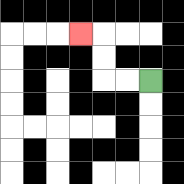{'start': '[6, 3]', 'end': '[3, 1]', 'path_directions': 'L,L,U,U,L', 'path_coordinates': '[[6, 3], [5, 3], [4, 3], [4, 2], [4, 1], [3, 1]]'}